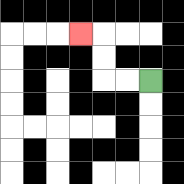{'start': '[6, 3]', 'end': '[3, 1]', 'path_directions': 'L,L,U,U,L', 'path_coordinates': '[[6, 3], [5, 3], [4, 3], [4, 2], [4, 1], [3, 1]]'}